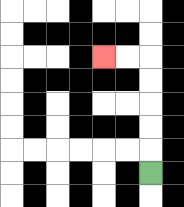{'start': '[6, 7]', 'end': '[4, 2]', 'path_directions': 'U,U,U,U,U,L,L', 'path_coordinates': '[[6, 7], [6, 6], [6, 5], [6, 4], [6, 3], [6, 2], [5, 2], [4, 2]]'}